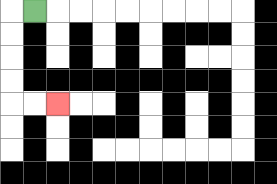{'start': '[1, 0]', 'end': '[2, 4]', 'path_directions': 'L,D,D,D,D,R,R', 'path_coordinates': '[[1, 0], [0, 0], [0, 1], [0, 2], [0, 3], [0, 4], [1, 4], [2, 4]]'}